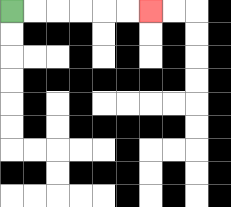{'start': '[0, 0]', 'end': '[6, 0]', 'path_directions': 'R,R,R,R,R,R', 'path_coordinates': '[[0, 0], [1, 0], [2, 0], [3, 0], [4, 0], [5, 0], [6, 0]]'}